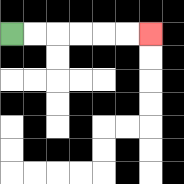{'start': '[0, 1]', 'end': '[6, 1]', 'path_directions': 'R,R,R,R,R,R', 'path_coordinates': '[[0, 1], [1, 1], [2, 1], [3, 1], [4, 1], [5, 1], [6, 1]]'}